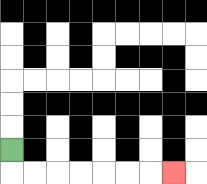{'start': '[0, 6]', 'end': '[7, 7]', 'path_directions': 'D,R,R,R,R,R,R,R', 'path_coordinates': '[[0, 6], [0, 7], [1, 7], [2, 7], [3, 7], [4, 7], [5, 7], [6, 7], [7, 7]]'}